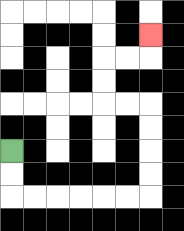{'start': '[0, 6]', 'end': '[6, 1]', 'path_directions': 'D,D,R,R,R,R,R,R,U,U,U,U,L,L,U,U,R,R,U', 'path_coordinates': '[[0, 6], [0, 7], [0, 8], [1, 8], [2, 8], [3, 8], [4, 8], [5, 8], [6, 8], [6, 7], [6, 6], [6, 5], [6, 4], [5, 4], [4, 4], [4, 3], [4, 2], [5, 2], [6, 2], [6, 1]]'}